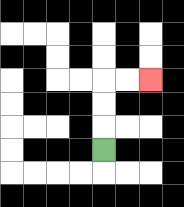{'start': '[4, 6]', 'end': '[6, 3]', 'path_directions': 'U,U,U,R,R', 'path_coordinates': '[[4, 6], [4, 5], [4, 4], [4, 3], [5, 3], [6, 3]]'}